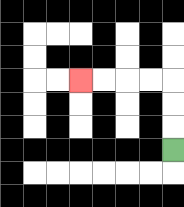{'start': '[7, 6]', 'end': '[3, 3]', 'path_directions': 'U,U,U,L,L,L,L', 'path_coordinates': '[[7, 6], [7, 5], [7, 4], [7, 3], [6, 3], [5, 3], [4, 3], [3, 3]]'}